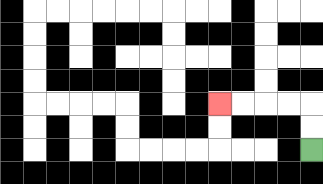{'start': '[13, 6]', 'end': '[9, 4]', 'path_directions': 'U,U,L,L,L,L', 'path_coordinates': '[[13, 6], [13, 5], [13, 4], [12, 4], [11, 4], [10, 4], [9, 4]]'}